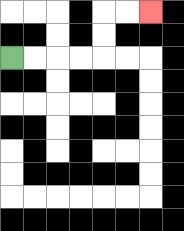{'start': '[0, 2]', 'end': '[6, 0]', 'path_directions': 'R,R,R,R,U,U,R,R', 'path_coordinates': '[[0, 2], [1, 2], [2, 2], [3, 2], [4, 2], [4, 1], [4, 0], [5, 0], [6, 0]]'}